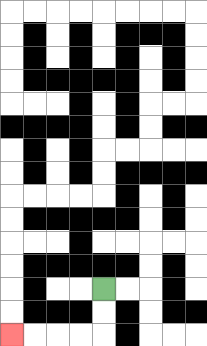{'start': '[4, 12]', 'end': '[0, 14]', 'path_directions': 'D,D,L,L,L,L', 'path_coordinates': '[[4, 12], [4, 13], [4, 14], [3, 14], [2, 14], [1, 14], [0, 14]]'}